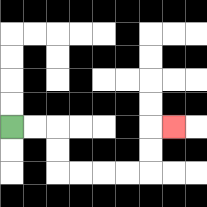{'start': '[0, 5]', 'end': '[7, 5]', 'path_directions': 'R,R,D,D,R,R,R,R,U,U,R', 'path_coordinates': '[[0, 5], [1, 5], [2, 5], [2, 6], [2, 7], [3, 7], [4, 7], [5, 7], [6, 7], [6, 6], [6, 5], [7, 5]]'}